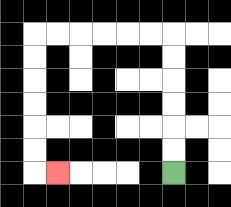{'start': '[7, 7]', 'end': '[2, 7]', 'path_directions': 'U,U,U,U,U,U,L,L,L,L,L,L,D,D,D,D,D,D,R', 'path_coordinates': '[[7, 7], [7, 6], [7, 5], [7, 4], [7, 3], [7, 2], [7, 1], [6, 1], [5, 1], [4, 1], [3, 1], [2, 1], [1, 1], [1, 2], [1, 3], [1, 4], [1, 5], [1, 6], [1, 7], [2, 7]]'}